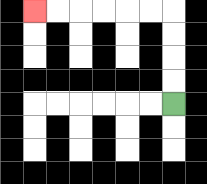{'start': '[7, 4]', 'end': '[1, 0]', 'path_directions': 'U,U,U,U,L,L,L,L,L,L', 'path_coordinates': '[[7, 4], [7, 3], [7, 2], [7, 1], [7, 0], [6, 0], [5, 0], [4, 0], [3, 0], [2, 0], [1, 0]]'}